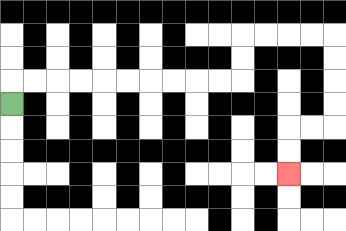{'start': '[0, 4]', 'end': '[12, 7]', 'path_directions': 'U,R,R,R,R,R,R,R,R,R,R,U,U,R,R,R,R,D,D,D,D,L,L,D,D', 'path_coordinates': '[[0, 4], [0, 3], [1, 3], [2, 3], [3, 3], [4, 3], [5, 3], [6, 3], [7, 3], [8, 3], [9, 3], [10, 3], [10, 2], [10, 1], [11, 1], [12, 1], [13, 1], [14, 1], [14, 2], [14, 3], [14, 4], [14, 5], [13, 5], [12, 5], [12, 6], [12, 7]]'}